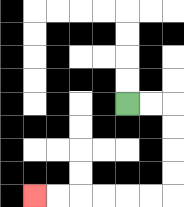{'start': '[5, 4]', 'end': '[1, 8]', 'path_directions': 'R,R,D,D,D,D,L,L,L,L,L,L', 'path_coordinates': '[[5, 4], [6, 4], [7, 4], [7, 5], [7, 6], [7, 7], [7, 8], [6, 8], [5, 8], [4, 8], [3, 8], [2, 8], [1, 8]]'}